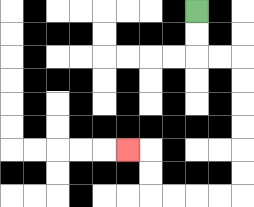{'start': '[8, 0]', 'end': '[5, 6]', 'path_directions': 'D,D,R,R,D,D,D,D,D,D,L,L,L,L,U,U,L', 'path_coordinates': '[[8, 0], [8, 1], [8, 2], [9, 2], [10, 2], [10, 3], [10, 4], [10, 5], [10, 6], [10, 7], [10, 8], [9, 8], [8, 8], [7, 8], [6, 8], [6, 7], [6, 6], [5, 6]]'}